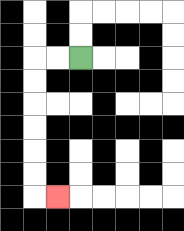{'start': '[3, 2]', 'end': '[2, 8]', 'path_directions': 'L,L,D,D,D,D,D,D,R', 'path_coordinates': '[[3, 2], [2, 2], [1, 2], [1, 3], [1, 4], [1, 5], [1, 6], [1, 7], [1, 8], [2, 8]]'}